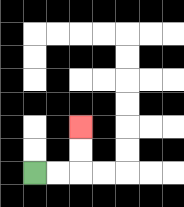{'start': '[1, 7]', 'end': '[3, 5]', 'path_directions': 'R,R,U,U', 'path_coordinates': '[[1, 7], [2, 7], [3, 7], [3, 6], [3, 5]]'}